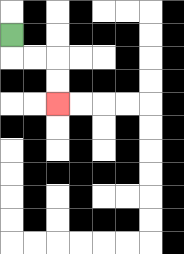{'start': '[0, 1]', 'end': '[2, 4]', 'path_directions': 'D,R,R,D,D', 'path_coordinates': '[[0, 1], [0, 2], [1, 2], [2, 2], [2, 3], [2, 4]]'}